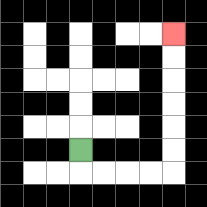{'start': '[3, 6]', 'end': '[7, 1]', 'path_directions': 'D,R,R,R,R,U,U,U,U,U,U', 'path_coordinates': '[[3, 6], [3, 7], [4, 7], [5, 7], [6, 7], [7, 7], [7, 6], [7, 5], [7, 4], [7, 3], [7, 2], [7, 1]]'}